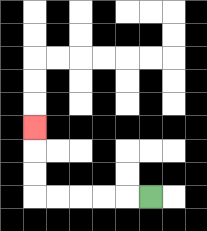{'start': '[6, 8]', 'end': '[1, 5]', 'path_directions': 'L,L,L,L,L,U,U,U', 'path_coordinates': '[[6, 8], [5, 8], [4, 8], [3, 8], [2, 8], [1, 8], [1, 7], [1, 6], [1, 5]]'}